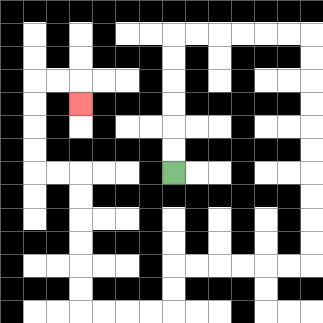{'start': '[7, 7]', 'end': '[3, 4]', 'path_directions': 'U,U,U,U,U,U,R,R,R,R,R,R,D,D,D,D,D,D,D,D,D,D,L,L,L,L,L,L,D,D,L,L,L,L,U,U,U,U,U,U,L,L,U,U,U,U,R,R,D', 'path_coordinates': '[[7, 7], [7, 6], [7, 5], [7, 4], [7, 3], [7, 2], [7, 1], [8, 1], [9, 1], [10, 1], [11, 1], [12, 1], [13, 1], [13, 2], [13, 3], [13, 4], [13, 5], [13, 6], [13, 7], [13, 8], [13, 9], [13, 10], [13, 11], [12, 11], [11, 11], [10, 11], [9, 11], [8, 11], [7, 11], [7, 12], [7, 13], [6, 13], [5, 13], [4, 13], [3, 13], [3, 12], [3, 11], [3, 10], [3, 9], [3, 8], [3, 7], [2, 7], [1, 7], [1, 6], [1, 5], [1, 4], [1, 3], [2, 3], [3, 3], [3, 4]]'}